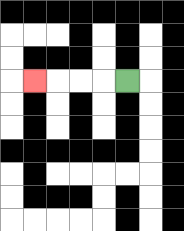{'start': '[5, 3]', 'end': '[1, 3]', 'path_directions': 'L,L,L,L', 'path_coordinates': '[[5, 3], [4, 3], [3, 3], [2, 3], [1, 3]]'}